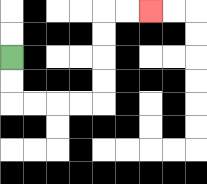{'start': '[0, 2]', 'end': '[6, 0]', 'path_directions': 'D,D,R,R,R,R,U,U,U,U,R,R', 'path_coordinates': '[[0, 2], [0, 3], [0, 4], [1, 4], [2, 4], [3, 4], [4, 4], [4, 3], [4, 2], [4, 1], [4, 0], [5, 0], [6, 0]]'}